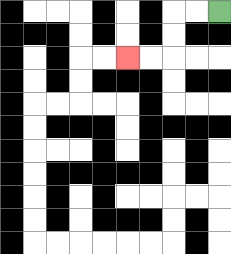{'start': '[9, 0]', 'end': '[5, 2]', 'path_directions': 'L,L,D,D,L,L', 'path_coordinates': '[[9, 0], [8, 0], [7, 0], [7, 1], [7, 2], [6, 2], [5, 2]]'}